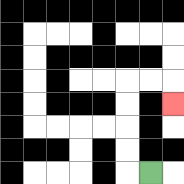{'start': '[6, 7]', 'end': '[7, 4]', 'path_directions': 'L,U,U,U,U,R,R,D', 'path_coordinates': '[[6, 7], [5, 7], [5, 6], [5, 5], [5, 4], [5, 3], [6, 3], [7, 3], [7, 4]]'}